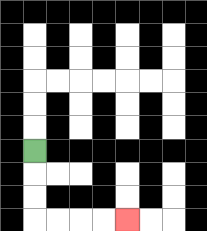{'start': '[1, 6]', 'end': '[5, 9]', 'path_directions': 'D,D,D,R,R,R,R', 'path_coordinates': '[[1, 6], [1, 7], [1, 8], [1, 9], [2, 9], [3, 9], [4, 9], [5, 9]]'}